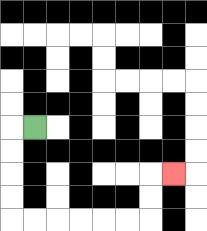{'start': '[1, 5]', 'end': '[7, 7]', 'path_directions': 'L,D,D,D,D,R,R,R,R,R,R,U,U,R', 'path_coordinates': '[[1, 5], [0, 5], [0, 6], [0, 7], [0, 8], [0, 9], [1, 9], [2, 9], [3, 9], [4, 9], [5, 9], [6, 9], [6, 8], [6, 7], [7, 7]]'}